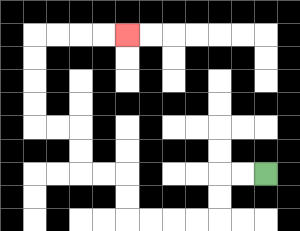{'start': '[11, 7]', 'end': '[5, 1]', 'path_directions': 'L,L,D,D,L,L,L,L,U,U,L,L,U,U,L,L,U,U,U,U,R,R,R,R', 'path_coordinates': '[[11, 7], [10, 7], [9, 7], [9, 8], [9, 9], [8, 9], [7, 9], [6, 9], [5, 9], [5, 8], [5, 7], [4, 7], [3, 7], [3, 6], [3, 5], [2, 5], [1, 5], [1, 4], [1, 3], [1, 2], [1, 1], [2, 1], [3, 1], [4, 1], [5, 1]]'}